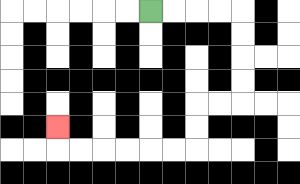{'start': '[6, 0]', 'end': '[2, 5]', 'path_directions': 'R,R,R,R,D,D,D,D,L,L,D,D,L,L,L,L,L,L,U', 'path_coordinates': '[[6, 0], [7, 0], [8, 0], [9, 0], [10, 0], [10, 1], [10, 2], [10, 3], [10, 4], [9, 4], [8, 4], [8, 5], [8, 6], [7, 6], [6, 6], [5, 6], [4, 6], [3, 6], [2, 6], [2, 5]]'}